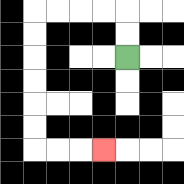{'start': '[5, 2]', 'end': '[4, 6]', 'path_directions': 'U,U,L,L,L,L,D,D,D,D,D,D,R,R,R', 'path_coordinates': '[[5, 2], [5, 1], [5, 0], [4, 0], [3, 0], [2, 0], [1, 0], [1, 1], [1, 2], [1, 3], [1, 4], [1, 5], [1, 6], [2, 6], [3, 6], [4, 6]]'}